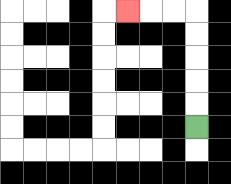{'start': '[8, 5]', 'end': '[5, 0]', 'path_directions': 'U,U,U,U,U,L,L,L', 'path_coordinates': '[[8, 5], [8, 4], [8, 3], [8, 2], [8, 1], [8, 0], [7, 0], [6, 0], [5, 0]]'}